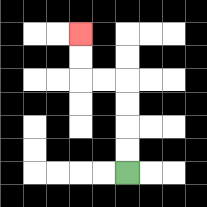{'start': '[5, 7]', 'end': '[3, 1]', 'path_directions': 'U,U,U,U,L,L,U,U', 'path_coordinates': '[[5, 7], [5, 6], [5, 5], [5, 4], [5, 3], [4, 3], [3, 3], [3, 2], [3, 1]]'}